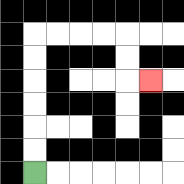{'start': '[1, 7]', 'end': '[6, 3]', 'path_directions': 'U,U,U,U,U,U,R,R,R,R,D,D,R', 'path_coordinates': '[[1, 7], [1, 6], [1, 5], [1, 4], [1, 3], [1, 2], [1, 1], [2, 1], [3, 1], [4, 1], [5, 1], [5, 2], [5, 3], [6, 3]]'}